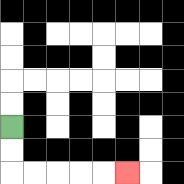{'start': '[0, 5]', 'end': '[5, 7]', 'path_directions': 'D,D,R,R,R,R,R', 'path_coordinates': '[[0, 5], [0, 6], [0, 7], [1, 7], [2, 7], [3, 7], [4, 7], [5, 7]]'}